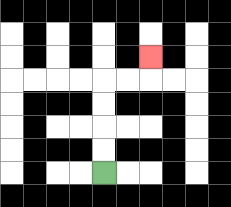{'start': '[4, 7]', 'end': '[6, 2]', 'path_directions': 'U,U,U,U,R,R,U', 'path_coordinates': '[[4, 7], [4, 6], [4, 5], [4, 4], [4, 3], [5, 3], [6, 3], [6, 2]]'}